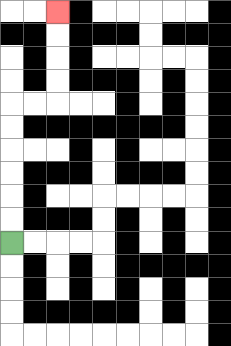{'start': '[0, 10]', 'end': '[2, 0]', 'path_directions': 'U,U,U,U,U,U,R,R,U,U,U,U', 'path_coordinates': '[[0, 10], [0, 9], [0, 8], [0, 7], [0, 6], [0, 5], [0, 4], [1, 4], [2, 4], [2, 3], [2, 2], [2, 1], [2, 0]]'}